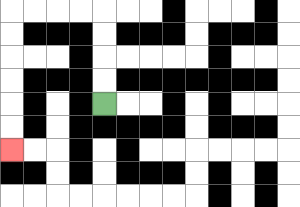{'start': '[4, 4]', 'end': '[0, 6]', 'path_directions': 'U,U,U,U,L,L,L,L,D,D,D,D,D,D', 'path_coordinates': '[[4, 4], [4, 3], [4, 2], [4, 1], [4, 0], [3, 0], [2, 0], [1, 0], [0, 0], [0, 1], [0, 2], [0, 3], [0, 4], [0, 5], [0, 6]]'}